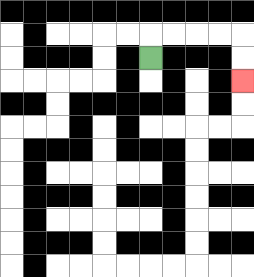{'start': '[6, 2]', 'end': '[10, 3]', 'path_directions': 'U,R,R,R,R,D,D', 'path_coordinates': '[[6, 2], [6, 1], [7, 1], [8, 1], [9, 1], [10, 1], [10, 2], [10, 3]]'}